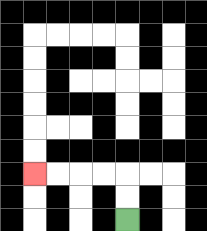{'start': '[5, 9]', 'end': '[1, 7]', 'path_directions': 'U,U,L,L,L,L', 'path_coordinates': '[[5, 9], [5, 8], [5, 7], [4, 7], [3, 7], [2, 7], [1, 7]]'}